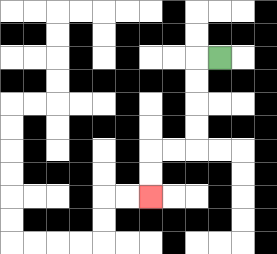{'start': '[9, 2]', 'end': '[6, 8]', 'path_directions': 'L,D,D,D,D,L,L,D,D', 'path_coordinates': '[[9, 2], [8, 2], [8, 3], [8, 4], [8, 5], [8, 6], [7, 6], [6, 6], [6, 7], [6, 8]]'}